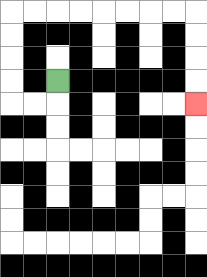{'start': '[2, 3]', 'end': '[8, 4]', 'path_directions': 'D,L,L,U,U,U,U,R,R,R,R,R,R,R,R,D,D,D,D', 'path_coordinates': '[[2, 3], [2, 4], [1, 4], [0, 4], [0, 3], [0, 2], [0, 1], [0, 0], [1, 0], [2, 0], [3, 0], [4, 0], [5, 0], [6, 0], [7, 0], [8, 0], [8, 1], [8, 2], [8, 3], [8, 4]]'}